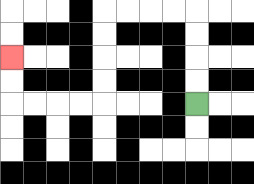{'start': '[8, 4]', 'end': '[0, 2]', 'path_directions': 'U,U,U,U,L,L,L,L,D,D,D,D,L,L,L,L,U,U', 'path_coordinates': '[[8, 4], [8, 3], [8, 2], [8, 1], [8, 0], [7, 0], [6, 0], [5, 0], [4, 0], [4, 1], [4, 2], [4, 3], [4, 4], [3, 4], [2, 4], [1, 4], [0, 4], [0, 3], [0, 2]]'}